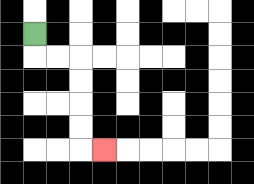{'start': '[1, 1]', 'end': '[4, 6]', 'path_directions': 'D,R,R,D,D,D,D,R', 'path_coordinates': '[[1, 1], [1, 2], [2, 2], [3, 2], [3, 3], [3, 4], [3, 5], [3, 6], [4, 6]]'}